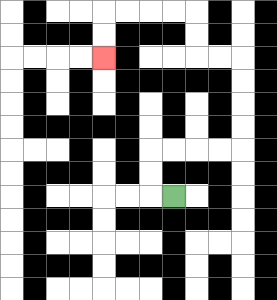{'start': '[7, 8]', 'end': '[4, 2]', 'path_directions': 'L,U,U,R,R,R,R,U,U,U,U,L,L,U,U,L,L,L,L,D,D', 'path_coordinates': '[[7, 8], [6, 8], [6, 7], [6, 6], [7, 6], [8, 6], [9, 6], [10, 6], [10, 5], [10, 4], [10, 3], [10, 2], [9, 2], [8, 2], [8, 1], [8, 0], [7, 0], [6, 0], [5, 0], [4, 0], [4, 1], [4, 2]]'}